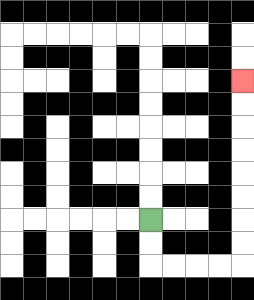{'start': '[6, 9]', 'end': '[10, 3]', 'path_directions': 'D,D,R,R,R,R,U,U,U,U,U,U,U,U', 'path_coordinates': '[[6, 9], [6, 10], [6, 11], [7, 11], [8, 11], [9, 11], [10, 11], [10, 10], [10, 9], [10, 8], [10, 7], [10, 6], [10, 5], [10, 4], [10, 3]]'}